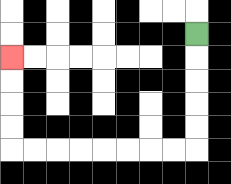{'start': '[8, 1]', 'end': '[0, 2]', 'path_directions': 'D,D,D,D,D,L,L,L,L,L,L,L,L,U,U,U,U', 'path_coordinates': '[[8, 1], [8, 2], [8, 3], [8, 4], [8, 5], [8, 6], [7, 6], [6, 6], [5, 6], [4, 6], [3, 6], [2, 6], [1, 6], [0, 6], [0, 5], [0, 4], [0, 3], [0, 2]]'}